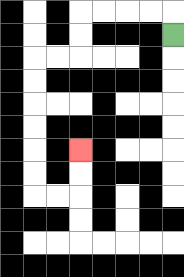{'start': '[7, 1]', 'end': '[3, 6]', 'path_directions': 'U,L,L,L,L,D,D,L,L,D,D,D,D,D,D,R,R,U,U', 'path_coordinates': '[[7, 1], [7, 0], [6, 0], [5, 0], [4, 0], [3, 0], [3, 1], [3, 2], [2, 2], [1, 2], [1, 3], [1, 4], [1, 5], [1, 6], [1, 7], [1, 8], [2, 8], [3, 8], [3, 7], [3, 6]]'}